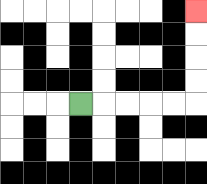{'start': '[3, 4]', 'end': '[8, 0]', 'path_directions': 'R,R,R,R,R,U,U,U,U', 'path_coordinates': '[[3, 4], [4, 4], [5, 4], [6, 4], [7, 4], [8, 4], [8, 3], [8, 2], [8, 1], [8, 0]]'}